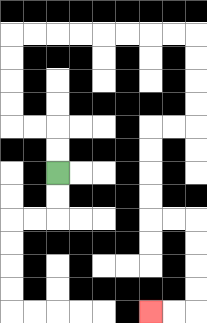{'start': '[2, 7]', 'end': '[6, 13]', 'path_directions': 'U,U,L,L,U,U,U,U,R,R,R,R,R,R,R,R,D,D,D,D,L,L,D,D,D,D,R,R,D,D,D,D,L,L', 'path_coordinates': '[[2, 7], [2, 6], [2, 5], [1, 5], [0, 5], [0, 4], [0, 3], [0, 2], [0, 1], [1, 1], [2, 1], [3, 1], [4, 1], [5, 1], [6, 1], [7, 1], [8, 1], [8, 2], [8, 3], [8, 4], [8, 5], [7, 5], [6, 5], [6, 6], [6, 7], [6, 8], [6, 9], [7, 9], [8, 9], [8, 10], [8, 11], [8, 12], [8, 13], [7, 13], [6, 13]]'}